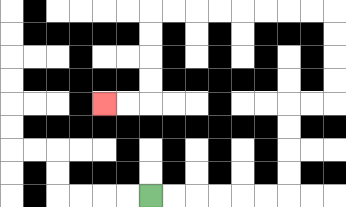{'start': '[6, 8]', 'end': '[4, 4]', 'path_directions': 'R,R,R,R,R,R,U,U,U,U,R,R,U,U,U,U,L,L,L,L,L,L,L,L,D,D,D,D,L,L', 'path_coordinates': '[[6, 8], [7, 8], [8, 8], [9, 8], [10, 8], [11, 8], [12, 8], [12, 7], [12, 6], [12, 5], [12, 4], [13, 4], [14, 4], [14, 3], [14, 2], [14, 1], [14, 0], [13, 0], [12, 0], [11, 0], [10, 0], [9, 0], [8, 0], [7, 0], [6, 0], [6, 1], [6, 2], [6, 3], [6, 4], [5, 4], [4, 4]]'}